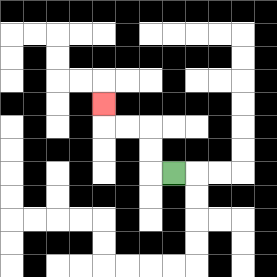{'start': '[7, 7]', 'end': '[4, 4]', 'path_directions': 'L,U,U,L,L,U', 'path_coordinates': '[[7, 7], [6, 7], [6, 6], [6, 5], [5, 5], [4, 5], [4, 4]]'}